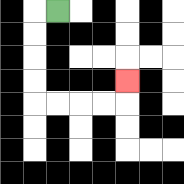{'start': '[2, 0]', 'end': '[5, 3]', 'path_directions': 'L,D,D,D,D,R,R,R,R,U', 'path_coordinates': '[[2, 0], [1, 0], [1, 1], [1, 2], [1, 3], [1, 4], [2, 4], [3, 4], [4, 4], [5, 4], [5, 3]]'}